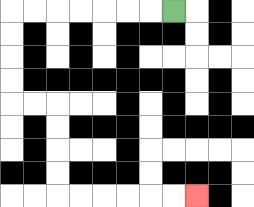{'start': '[7, 0]', 'end': '[8, 8]', 'path_directions': 'L,L,L,L,L,L,L,D,D,D,D,R,R,D,D,D,D,R,R,R,R,R,R', 'path_coordinates': '[[7, 0], [6, 0], [5, 0], [4, 0], [3, 0], [2, 0], [1, 0], [0, 0], [0, 1], [0, 2], [0, 3], [0, 4], [1, 4], [2, 4], [2, 5], [2, 6], [2, 7], [2, 8], [3, 8], [4, 8], [5, 8], [6, 8], [7, 8], [8, 8]]'}